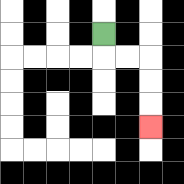{'start': '[4, 1]', 'end': '[6, 5]', 'path_directions': 'D,R,R,D,D,D', 'path_coordinates': '[[4, 1], [4, 2], [5, 2], [6, 2], [6, 3], [6, 4], [6, 5]]'}